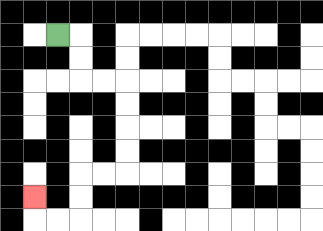{'start': '[2, 1]', 'end': '[1, 8]', 'path_directions': 'R,D,D,R,R,D,D,D,D,L,L,D,D,L,L,U', 'path_coordinates': '[[2, 1], [3, 1], [3, 2], [3, 3], [4, 3], [5, 3], [5, 4], [5, 5], [5, 6], [5, 7], [4, 7], [3, 7], [3, 8], [3, 9], [2, 9], [1, 9], [1, 8]]'}